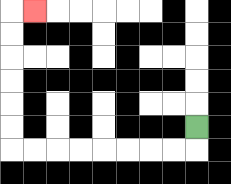{'start': '[8, 5]', 'end': '[1, 0]', 'path_directions': 'D,L,L,L,L,L,L,L,L,U,U,U,U,U,U,R', 'path_coordinates': '[[8, 5], [8, 6], [7, 6], [6, 6], [5, 6], [4, 6], [3, 6], [2, 6], [1, 6], [0, 6], [0, 5], [0, 4], [0, 3], [0, 2], [0, 1], [0, 0], [1, 0]]'}